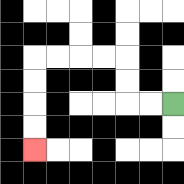{'start': '[7, 4]', 'end': '[1, 6]', 'path_directions': 'L,L,U,U,L,L,L,L,D,D,D,D', 'path_coordinates': '[[7, 4], [6, 4], [5, 4], [5, 3], [5, 2], [4, 2], [3, 2], [2, 2], [1, 2], [1, 3], [1, 4], [1, 5], [1, 6]]'}